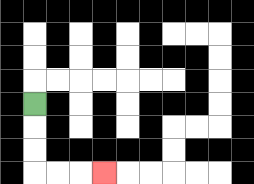{'start': '[1, 4]', 'end': '[4, 7]', 'path_directions': 'D,D,D,R,R,R', 'path_coordinates': '[[1, 4], [1, 5], [1, 6], [1, 7], [2, 7], [3, 7], [4, 7]]'}